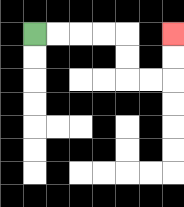{'start': '[1, 1]', 'end': '[7, 1]', 'path_directions': 'R,R,R,R,D,D,R,R,U,U', 'path_coordinates': '[[1, 1], [2, 1], [3, 1], [4, 1], [5, 1], [5, 2], [5, 3], [6, 3], [7, 3], [7, 2], [7, 1]]'}